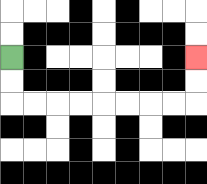{'start': '[0, 2]', 'end': '[8, 2]', 'path_directions': 'D,D,R,R,R,R,R,R,R,R,U,U', 'path_coordinates': '[[0, 2], [0, 3], [0, 4], [1, 4], [2, 4], [3, 4], [4, 4], [5, 4], [6, 4], [7, 4], [8, 4], [8, 3], [8, 2]]'}